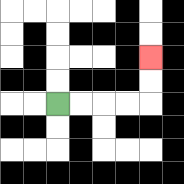{'start': '[2, 4]', 'end': '[6, 2]', 'path_directions': 'R,R,R,R,U,U', 'path_coordinates': '[[2, 4], [3, 4], [4, 4], [5, 4], [6, 4], [6, 3], [6, 2]]'}